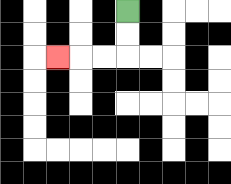{'start': '[5, 0]', 'end': '[2, 2]', 'path_directions': 'D,D,L,L,L', 'path_coordinates': '[[5, 0], [5, 1], [5, 2], [4, 2], [3, 2], [2, 2]]'}